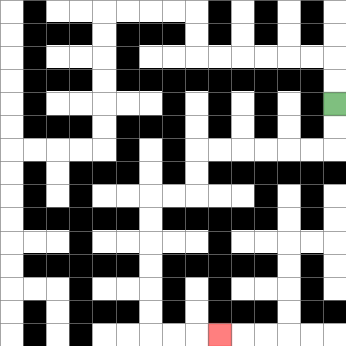{'start': '[14, 4]', 'end': '[9, 14]', 'path_directions': 'D,D,L,L,L,L,L,L,D,D,L,L,D,D,D,D,D,D,R,R,R', 'path_coordinates': '[[14, 4], [14, 5], [14, 6], [13, 6], [12, 6], [11, 6], [10, 6], [9, 6], [8, 6], [8, 7], [8, 8], [7, 8], [6, 8], [6, 9], [6, 10], [6, 11], [6, 12], [6, 13], [6, 14], [7, 14], [8, 14], [9, 14]]'}